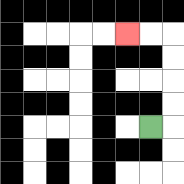{'start': '[6, 5]', 'end': '[5, 1]', 'path_directions': 'R,U,U,U,U,L,L', 'path_coordinates': '[[6, 5], [7, 5], [7, 4], [7, 3], [7, 2], [7, 1], [6, 1], [5, 1]]'}